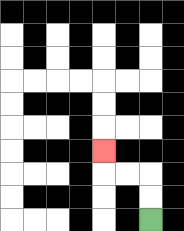{'start': '[6, 9]', 'end': '[4, 6]', 'path_directions': 'U,U,L,L,U', 'path_coordinates': '[[6, 9], [6, 8], [6, 7], [5, 7], [4, 7], [4, 6]]'}